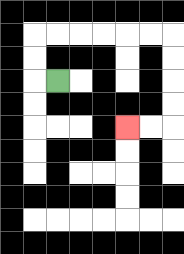{'start': '[2, 3]', 'end': '[5, 5]', 'path_directions': 'L,U,U,R,R,R,R,R,R,D,D,D,D,L,L', 'path_coordinates': '[[2, 3], [1, 3], [1, 2], [1, 1], [2, 1], [3, 1], [4, 1], [5, 1], [6, 1], [7, 1], [7, 2], [7, 3], [7, 4], [7, 5], [6, 5], [5, 5]]'}